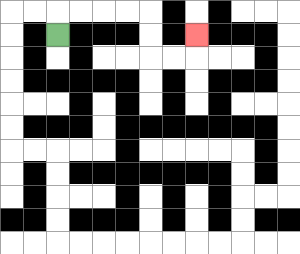{'start': '[2, 1]', 'end': '[8, 1]', 'path_directions': 'U,R,R,R,R,D,D,R,R,U', 'path_coordinates': '[[2, 1], [2, 0], [3, 0], [4, 0], [5, 0], [6, 0], [6, 1], [6, 2], [7, 2], [8, 2], [8, 1]]'}